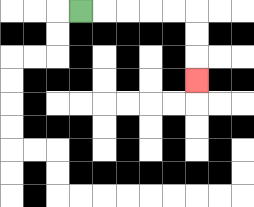{'start': '[3, 0]', 'end': '[8, 3]', 'path_directions': 'R,R,R,R,R,D,D,D', 'path_coordinates': '[[3, 0], [4, 0], [5, 0], [6, 0], [7, 0], [8, 0], [8, 1], [8, 2], [8, 3]]'}